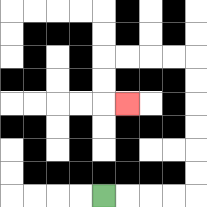{'start': '[4, 8]', 'end': '[5, 4]', 'path_directions': 'R,R,R,R,U,U,U,U,U,U,L,L,L,L,D,D,R', 'path_coordinates': '[[4, 8], [5, 8], [6, 8], [7, 8], [8, 8], [8, 7], [8, 6], [8, 5], [8, 4], [8, 3], [8, 2], [7, 2], [6, 2], [5, 2], [4, 2], [4, 3], [4, 4], [5, 4]]'}